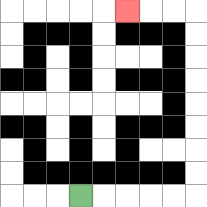{'start': '[3, 8]', 'end': '[5, 0]', 'path_directions': 'R,R,R,R,R,U,U,U,U,U,U,U,U,L,L,L', 'path_coordinates': '[[3, 8], [4, 8], [5, 8], [6, 8], [7, 8], [8, 8], [8, 7], [8, 6], [8, 5], [8, 4], [8, 3], [8, 2], [8, 1], [8, 0], [7, 0], [6, 0], [5, 0]]'}